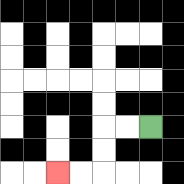{'start': '[6, 5]', 'end': '[2, 7]', 'path_directions': 'L,L,D,D,L,L', 'path_coordinates': '[[6, 5], [5, 5], [4, 5], [4, 6], [4, 7], [3, 7], [2, 7]]'}